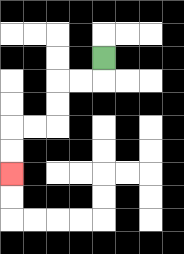{'start': '[4, 2]', 'end': '[0, 7]', 'path_directions': 'D,L,L,D,D,L,L,D,D', 'path_coordinates': '[[4, 2], [4, 3], [3, 3], [2, 3], [2, 4], [2, 5], [1, 5], [0, 5], [0, 6], [0, 7]]'}